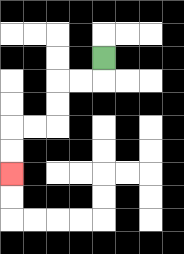{'start': '[4, 2]', 'end': '[0, 7]', 'path_directions': 'D,L,L,D,D,L,L,D,D', 'path_coordinates': '[[4, 2], [4, 3], [3, 3], [2, 3], [2, 4], [2, 5], [1, 5], [0, 5], [0, 6], [0, 7]]'}